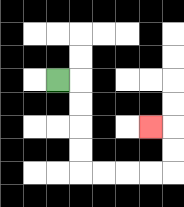{'start': '[2, 3]', 'end': '[6, 5]', 'path_directions': 'R,D,D,D,D,R,R,R,R,U,U,L', 'path_coordinates': '[[2, 3], [3, 3], [3, 4], [3, 5], [3, 6], [3, 7], [4, 7], [5, 7], [6, 7], [7, 7], [7, 6], [7, 5], [6, 5]]'}